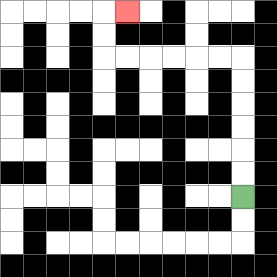{'start': '[10, 8]', 'end': '[5, 0]', 'path_directions': 'U,U,U,U,U,U,L,L,L,L,L,L,U,U,R', 'path_coordinates': '[[10, 8], [10, 7], [10, 6], [10, 5], [10, 4], [10, 3], [10, 2], [9, 2], [8, 2], [7, 2], [6, 2], [5, 2], [4, 2], [4, 1], [4, 0], [5, 0]]'}